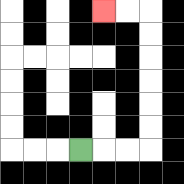{'start': '[3, 6]', 'end': '[4, 0]', 'path_directions': 'R,R,R,U,U,U,U,U,U,L,L', 'path_coordinates': '[[3, 6], [4, 6], [5, 6], [6, 6], [6, 5], [6, 4], [6, 3], [6, 2], [6, 1], [6, 0], [5, 0], [4, 0]]'}